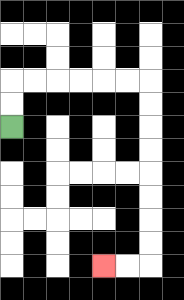{'start': '[0, 5]', 'end': '[4, 11]', 'path_directions': 'U,U,R,R,R,R,R,R,D,D,D,D,D,D,D,D,L,L', 'path_coordinates': '[[0, 5], [0, 4], [0, 3], [1, 3], [2, 3], [3, 3], [4, 3], [5, 3], [6, 3], [6, 4], [6, 5], [6, 6], [6, 7], [6, 8], [6, 9], [6, 10], [6, 11], [5, 11], [4, 11]]'}